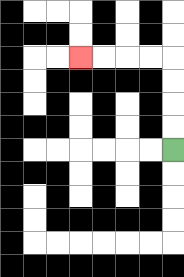{'start': '[7, 6]', 'end': '[3, 2]', 'path_directions': 'U,U,U,U,L,L,L,L', 'path_coordinates': '[[7, 6], [7, 5], [7, 4], [7, 3], [7, 2], [6, 2], [5, 2], [4, 2], [3, 2]]'}